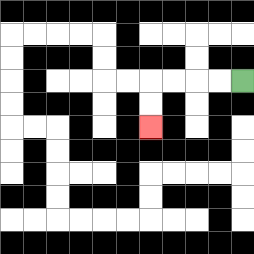{'start': '[10, 3]', 'end': '[6, 5]', 'path_directions': 'L,L,L,L,D,D', 'path_coordinates': '[[10, 3], [9, 3], [8, 3], [7, 3], [6, 3], [6, 4], [6, 5]]'}